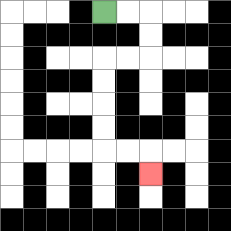{'start': '[4, 0]', 'end': '[6, 7]', 'path_directions': 'R,R,D,D,L,L,D,D,D,D,R,R,D', 'path_coordinates': '[[4, 0], [5, 0], [6, 0], [6, 1], [6, 2], [5, 2], [4, 2], [4, 3], [4, 4], [4, 5], [4, 6], [5, 6], [6, 6], [6, 7]]'}